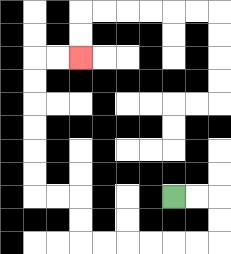{'start': '[7, 8]', 'end': '[3, 2]', 'path_directions': 'R,R,D,D,L,L,L,L,L,L,U,U,L,L,U,U,U,U,U,U,R,R', 'path_coordinates': '[[7, 8], [8, 8], [9, 8], [9, 9], [9, 10], [8, 10], [7, 10], [6, 10], [5, 10], [4, 10], [3, 10], [3, 9], [3, 8], [2, 8], [1, 8], [1, 7], [1, 6], [1, 5], [1, 4], [1, 3], [1, 2], [2, 2], [3, 2]]'}